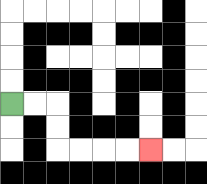{'start': '[0, 4]', 'end': '[6, 6]', 'path_directions': 'R,R,D,D,R,R,R,R', 'path_coordinates': '[[0, 4], [1, 4], [2, 4], [2, 5], [2, 6], [3, 6], [4, 6], [5, 6], [6, 6]]'}